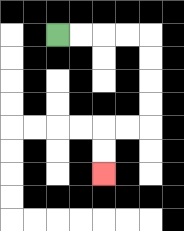{'start': '[2, 1]', 'end': '[4, 7]', 'path_directions': 'R,R,R,R,D,D,D,D,L,L,D,D', 'path_coordinates': '[[2, 1], [3, 1], [4, 1], [5, 1], [6, 1], [6, 2], [6, 3], [6, 4], [6, 5], [5, 5], [4, 5], [4, 6], [4, 7]]'}